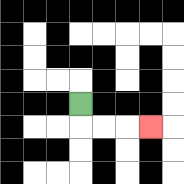{'start': '[3, 4]', 'end': '[6, 5]', 'path_directions': 'D,R,R,R', 'path_coordinates': '[[3, 4], [3, 5], [4, 5], [5, 5], [6, 5]]'}